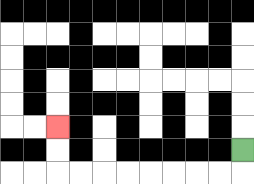{'start': '[10, 6]', 'end': '[2, 5]', 'path_directions': 'D,L,L,L,L,L,L,L,L,U,U', 'path_coordinates': '[[10, 6], [10, 7], [9, 7], [8, 7], [7, 7], [6, 7], [5, 7], [4, 7], [3, 7], [2, 7], [2, 6], [2, 5]]'}